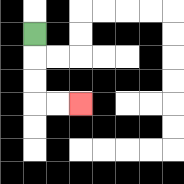{'start': '[1, 1]', 'end': '[3, 4]', 'path_directions': 'D,D,D,R,R', 'path_coordinates': '[[1, 1], [1, 2], [1, 3], [1, 4], [2, 4], [3, 4]]'}